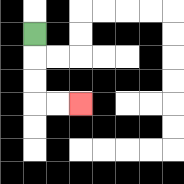{'start': '[1, 1]', 'end': '[3, 4]', 'path_directions': 'D,D,D,R,R', 'path_coordinates': '[[1, 1], [1, 2], [1, 3], [1, 4], [2, 4], [3, 4]]'}